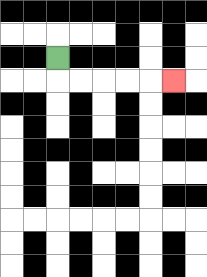{'start': '[2, 2]', 'end': '[7, 3]', 'path_directions': 'D,R,R,R,R,R', 'path_coordinates': '[[2, 2], [2, 3], [3, 3], [4, 3], [5, 3], [6, 3], [7, 3]]'}